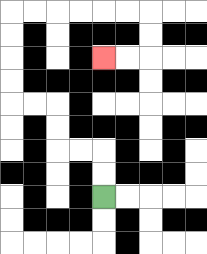{'start': '[4, 8]', 'end': '[4, 2]', 'path_directions': 'U,U,L,L,U,U,L,L,U,U,U,U,R,R,R,R,R,R,D,D,L,L', 'path_coordinates': '[[4, 8], [4, 7], [4, 6], [3, 6], [2, 6], [2, 5], [2, 4], [1, 4], [0, 4], [0, 3], [0, 2], [0, 1], [0, 0], [1, 0], [2, 0], [3, 0], [4, 0], [5, 0], [6, 0], [6, 1], [6, 2], [5, 2], [4, 2]]'}